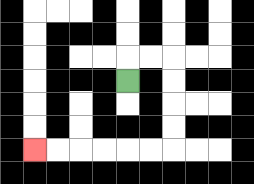{'start': '[5, 3]', 'end': '[1, 6]', 'path_directions': 'U,R,R,D,D,D,D,L,L,L,L,L,L', 'path_coordinates': '[[5, 3], [5, 2], [6, 2], [7, 2], [7, 3], [7, 4], [7, 5], [7, 6], [6, 6], [5, 6], [4, 6], [3, 6], [2, 6], [1, 6]]'}